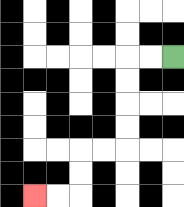{'start': '[7, 2]', 'end': '[1, 8]', 'path_directions': 'L,L,D,D,D,D,L,L,D,D,L,L', 'path_coordinates': '[[7, 2], [6, 2], [5, 2], [5, 3], [5, 4], [5, 5], [5, 6], [4, 6], [3, 6], [3, 7], [3, 8], [2, 8], [1, 8]]'}